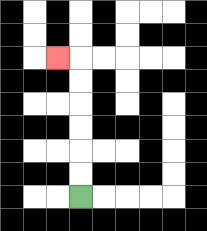{'start': '[3, 8]', 'end': '[2, 2]', 'path_directions': 'U,U,U,U,U,U,L', 'path_coordinates': '[[3, 8], [3, 7], [3, 6], [3, 5], [3, 4], [3, 3], [3, 2], [2, 2]]'}